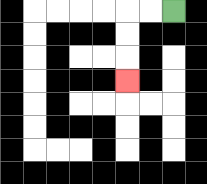{'start': '[7, 0]', 'end': '[5, 3]', 'path_directions': 'L,L,D,D,D', 'path_coordinates': '[[7, 0], [6, 0], [5, 0], [5, 1], [5, 2], [5, 3]]'}